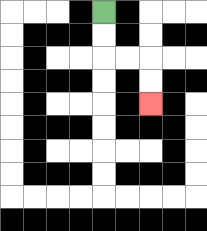{'start': '[4, 0]', 'end': '[6, 4]', 'path_directions': 'D,D,R,R,D,D', 'path_coordinates': '[[4, 0], [4, 1], [4, 2], [5, 2], [6, 2], [6, 3], [6, 4]]'}